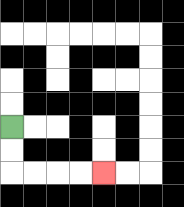{'start': '[0, 5]', 'end': '[4, 7]', 'path_directions': 'D,D,R,R,R,R', 'path_coordinates': '[[0, 5], [0, 6], [0, 7], [1, 7], [2, 7], [3, 7], [4, 7]]'}